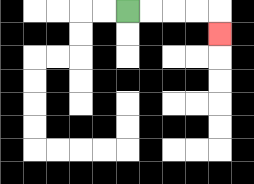{'start': '[5, 0]', 'end': '[9, 1]', 'path_directions': 'R,R,R,R,D', 'path_coordinates': '[[5, 0], [6, 0], [7, 0], [8, 0], [9, 0], [9, 1]]'}